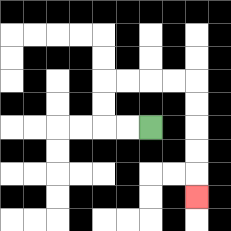{'start': '[6, 5]', 'end': '[8, 8]', 'path_directions': 'L,L,U,U,R,R,R,R,D,D,D,D,D', 'path_coordinates': '[[6, 5], [5, 5], [4, 5], [4, 4], [4, 3], [5, 3], [6, 3], [7, 3], [8, 3], [8, 4], [8, 5], [8, 6], [8, 7], [8, 8]]'}